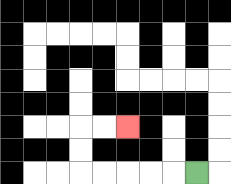{'start': '[8, 7]', 'end': '[5, 5]', 'path_directions': 'L,L,L,L,L,U,U,R,R', 'path_coordinates': '[[8, 7], [7, 7], [6, 7], [5, 7], [4, 7], [3, 7], [3, 6], [3, 5], [4, 5], [5, 5]]'}